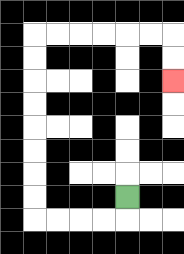{'start': '[5, 8]', 'end': '[7, 3]', 'path_directions': 'D,L,L,L,L,U,U,U,U,U,U,U,U,R,R,R,R,R,R,D,D', 'path_coordinates': '[[5, 8], [5, 9], [4, 9], [3, 9], [2, 9], [1, 9], [1, 8], [1, 7], [1, 6], [1, 5], [1, 4], [1, 3], [1, 2], [1, 1], [2, 1], [3, 1], [4, 1], [5, 1], [6, 1], [7, 1], [7, 2], [7, 3]]'}